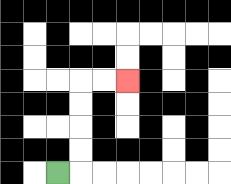{'start': '[2, 7]', 'end': '[5, 3]', 'path_directions': 'R,U,U,U,U,R,R', 'path_coordinates': '[[2, 7], [3, 7], [3, 6], [3, 5], [3, 4], [3, 3], [4, 3], [5, 3]]'}